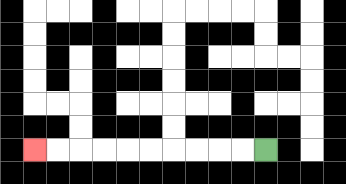{'start': '[11, 6]', 'end': '[1, 6]', 'path_directions': 'L,L,L,L,L,L,L,L,L,L', 'path_coordinates': '[[11, 6], [10, 6], [9, 6], [8, 6], [7, 6], [6, 6], [5, 6], [4, 6], [3, 6], [2, 6], [1, 6]]'}